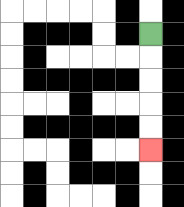{'start': '[6, 1]', 'end': '[6, 6]', 'path_directions': 'D,D,D,D,D', 'path_coordinates': '[[6, 1], [6, 2], [6, 3], [6, 4], [6, 5], [6, 6]]'}